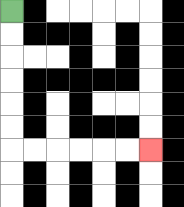{'start': '[0, 0]', 'end': '[6, 6]', 'path_directions': 'D,D,D,D,D,D,R,R,R,R,R,R', 'path_coordinates': '[[0, 0], [0, 1], [0, 2], [0, 3], [0, 4], [0, 5], [0, 6], [1, 6], [2, 6], [3, 6], [4, 6], [5, 6], [6, 6]]'}